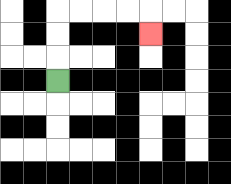{'start': '[2, 3]', 'end': '[6, 1]', 'path_directions': 'U,U,U,R,R,R,R,D', 'path_coordinates': '[[2, 3], [2, 2], [2, 1], [2, 0], [3, 0], [4, 0], [5, 0], [6, 0], [6, 1]]'}